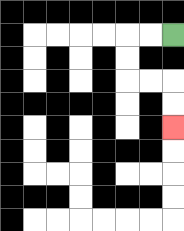{'start': '[7, 1]', 'end': '[7, 5]', 'path_directions': 'L,L,D,D,R,R,D,D', 'path_coordinates': '[[7, 1], [6, 1], [5, 1], [5, 2], [5, 3], [6, 3], [7, 3], [7, 4], [7, 5]]'}